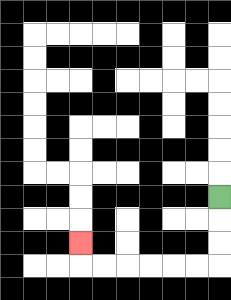{'start': '[9, 8]', 'end': '[3, 10]', 'path_directions': 'D,D,D,L,L,L,L,L,L,U', 'path_coordinates': '[[9, 8], [9, 9], [9, 10], [9, 11], [8, 11], [7, 11], [6, 11], [5, 11], [4, 11], [3, 11], [3, 10]]'}